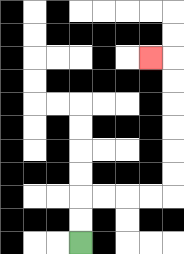{'start': '[3, 10]', 'end': '[6, 2]', 'path_directions': 'U,U,R,R,R,R,U,U,U,U,U,U,L', 'path_coordinates': '[[3, 10], [3, 9], [3, 8], [4, 8], [5, 8], [6, 8], [7, 8], [7, 7], [7, 6], [7, 5], [7, 4], [7, 3], [7, 2], [6, 2]]'}